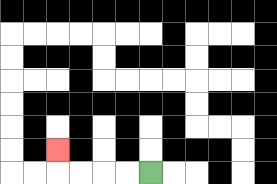{'start': '[6, 7]', 'end': '[2, 6]', 'path_directions': 'L,L,L,L,U', 'path_coordinates': '[[6, 7], [5, 7], [4, 7], [3, 7], [2, 7], [2, 6]]'}